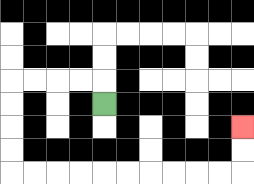{'start': '[4, 4]', 'end': '[10, 5]', 'path_directions': 'U,L,L,L,L,D,D,D,D,R,R,R,R,R,R,R,R,R,R,U,U', 'path_coordinates': '[[4, 4], [4, 3], [3, 3], [2, 3], [1, 3], [0, 3], [0, 4], [0, 5], [0, 6], [0, 7], [1, 7], [2, 7], [3, 7], [4, 7], [5, 7], [6, 7], [7, 7], [8, 7], [9, 7], [10, 7], [10, 6], [10, 5]]'}